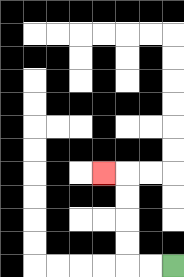{'start': '[7, 11]', 'end': '[4, 7]', 'path_directions': 'L,L,U,U,U,U,L', 'path_coordinates': '[[7, 11], [6, 11], [5, 11], [5, 10], [5, 9], [5, 8], [5, 7], [4, 7]]'}